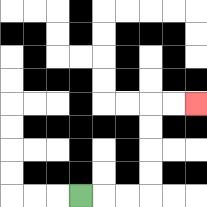{'start': '[3, 8]', 'end': '[8, 4]', 'path_directions': 'R,R,R,U,U,U,U,R,R', 'path_coordinates': '[[3, 8], [4, 8], [5, 8], [6, 8], [6, 7], [6, 6], [6, 5], [6, 4], [7, 4], [8, 4]]'}